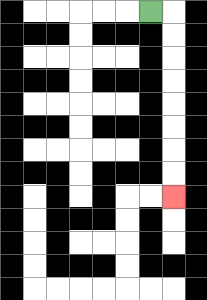{'start': '[6, 0]', 'end': '[7, 8]', 'path_directions': 'R,D,D,D,D,D,D,D,D', 'path_coordinates': '[[6, 0], [7, 0], [7, 1], [7, 2], [7, 3], [7, 4], [7, 5], [7, 6], [7, 7], [7, 8]]'}